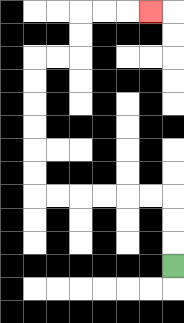{'start': '[7, 11]', 'end': '[6, 0]', 'path_directions': 'U,U,U,L,L,L,L,L,L,U,U,U,U,U,U,R,R,U,U,R,R,R', 'path_coordinates': '[[7, 11], [7, 10], [7, 9], [7, 8], [6, 8], [5, 8], [4, 8], [3, 8], [2, 8], [1, 8], [1, 7], [1, 6], [1, 5], [1, 4], [1, 3], [1, 2], [2, 2], [3, 2], [3, 1], [3, 0], [4, 0], [5, 0], [6, 0]]'}